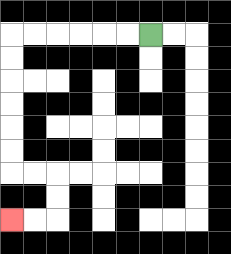{'start': '[6, 1]', 'end': '[0, 9]', 'path_directions': 'L,L,L,L,L,L,D,D,D,D,D,D,R,R,D,D,L,L', 'path_coordinates': '[[6, 1], [5, 1], [4, 1], [3, 1], [2, 1], [1, 1], [0, 1], [0, 2], [0, 3], [0, 4], [0, 5], [0, 6], [0, 7], [1, 7], [2, 7], [2, 8], [2, 9], [1, 9], [0, 9]]'}